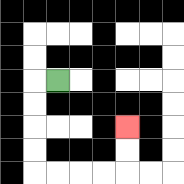{'start': '[2, 3]', 'end': '[5, 5]', 'path_directions': 'L,D,D,D,D,R,R,R,R,U,U', 'path_coordinates': '[[2, 3], [1, 3], [1, 4], [1, 5], [1, 6], [1, 7], [2, 7], [3, 7], [4, 7], [5, 7], [5, 6], [5, 5]]'}